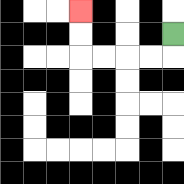{'start': '[7, 1]', 'end': '[3, 0]', 'path_directions': 'D,L,L,L,L,U,U', 'path_coordinates': '[[7, 1], [7, 2], [6, 2], [5, 2], [4, 2], [3, 2], [3, 1], [3, 0]]'}